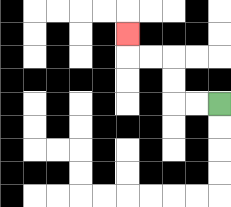{'start': '[9, 4]', 'end': '[5, 1]', 'path_directions': 'L,L,U,U,L,L,U', 'path_coordinates': '[[9, 4], [8, 4], [7, 4], [7, 3], [7, 2], [6, 2], [5, 2], [5, 1]]'}